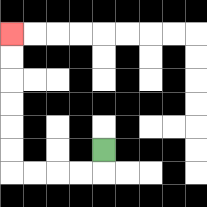{'start': '[4, 6]', 'end': '[0, 1]', 'path_directions': 'D,L,L,L,L,U,U,U,U,U,U', 'path_coordinates': '[[4, 6], [4, 7], [3, 7], [2, 7], [1, 7], [0, 7], [0, 6], [0, 5], [0, 4], [0, 3], [0, 2], [0, 1]]'}